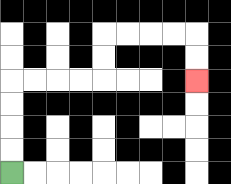{'start': '[0, 7]', 'end': '[8, 3]', 'path_directions': 'U,U,U,U,R,R,R,R,U,U,R,R,R,R,D,D', 'path_coordinates': '[[0, 7], [0, 6], [0, 5], [0, 4], [0, 3], [1, 3], [2, 3], [3, 3], [4, 3], [4, 2], [4, 1], [5, 1], [6, 1], [7, 1], [8, 1], [8, 2], [8, 3]]'}